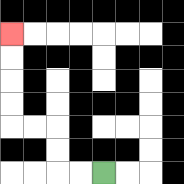{'start': '[4, 7]', 'end': '[0, 1]', 'path_directions': 'L,L,U,U,L,L,U,U,U,U', 'path_coordinates': '[[4, 7], [3, 7], [2, 7], [2, 6], [2, 5], [1, 5], [0, 5], [0, 4], [0, 3], [0, 2], [0, 1]]'}